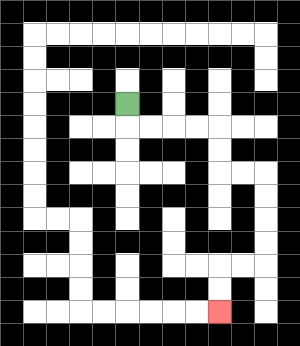{'start': '[5, 4]', 'end': '[9, 13]', 'path_directions': 'D,R,R,R,R,D,D,R,R,D,D,D,D,L,L,D,D', 'path_coordinates': '[[5, 4], [5, 5], [6, 5], [7, 5], [8, 5], [9, 5], [9, 6], [9, 7], [10, 7], [11, 7], [11, 8], [11, 9], [11, 10], [11, 11], [10, 11], [9, 11], [9, 12], [9, 13]]'}